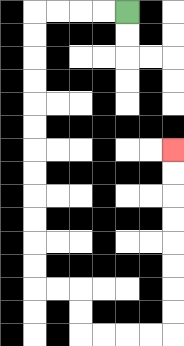{'start': '[5, 0]', 'end': '[7, 6]', 'path_directions': 'L,L,L,L,D,D,D,D,D,D,D,D,D,D,D,D,R,R,D,D,R,R,R,R,U,U,U,U,U,U,U,U', 'path_coordinates': '[[5, 0], [4, 0], [3, 0], [2, 0], [1, 0], [1, 1], [1, 2], [1, 3], [1, 4], [1, 5], [1, 6], [1, 7], [1, 8], [1, 9], [1, 10], [1, 11], [1, 12], [2, 12], [3, 12], [3, 13], [3, 14], [4, 14], [5, 14], [6, 14], [7, 14], [7, 13], [7, 12], [7, 11], [7, 10], [7, 9], [7, 8], [7, 7], [7, 6]]'}